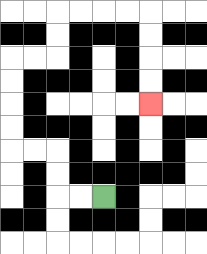{'start': '[4, 8]', 'end': '[6, 4]', 'path_directions': 'L,L,U,U,L,L,U,U,U,U,R,R,U,U,R,R,R,R,D,D,D,D', 'path_coordinates': '[[4, 8], [3, 8], [2, 8], [2, 7], [2, 6], [1, 6], [0, 6], [0, 5], [0, 4], [0, 3], [0, 2], [1, 2], [2, 2], [2, 1], [2, 0], [3, 0], [4, 0], [5, 0], [6, 0], [6, 1], [6, 2], [6, 3], [6, 4]]'}